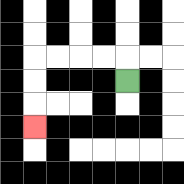{'start': '[5, 3]', 'end': '[1, 5]', 'path_directions': 'U,L,L,L,L,D,D,D', 'path_coordinates': '[[5, 3], [5, 2], [4, 2], [3, 2], [2, 2], [1, 2], [1, 3], [1, 4], [1, 5]]'}